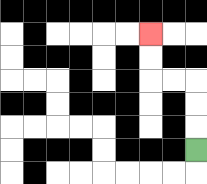{'start': '[8, 6]', 'end': '[6, 1]', 'path_directions': 'U,U,U,L,L,U,U', 'path_coordinates': '[[8, 6], [8, 5], [8, 4], [8, 3], [7, 3], [6, 3], [6, 2], [6, 1]]'}